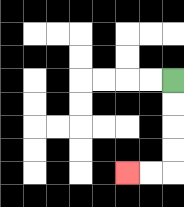{'start': '[7, 3]', 'end': '[5, 7]', 'path_directions': 'D,D,D,D,L,L', 'path_coordinates': '[[7, 3], [7, 4], [7, 5], [7, 6], [7, 7], [6, 7], [5, 7]]'}